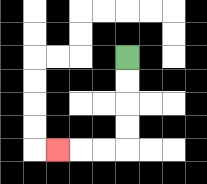{'start': '[5, 2]', 'end': '[2, 6]', 'path_directions': 'D,D,D,D,L,L,L', 'path_coordinates': '[[5, 2], [5, 3], [5, 4], [5, 5], [5, 6], [4, 6], [3, 6], [2, 6]]'}